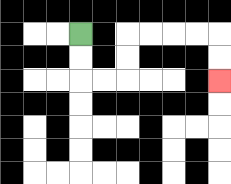{'start': '[3, 1]', 'end': '[9, 3]', 'path_directions': 'D,D,R,R,U,U,R,R,R,R,D,D', 'path_coordinates': '[[3, 1], [3, 2], [3, 3], [4, 3], [5, 3], [5, 2], [5, 1], [6, 1], [7, 1], [8, 1], [9, 1], [9, 2], [9, 3]]'}